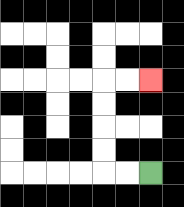{'start': '[6, 7]', 'end': '[6, 3]', 'path_directions': 'L,L,U,U,U,U,R,R', 'path_coordinates': '[[6, 7], [5, 7], [4, 7], [4, 6], [4, 5], [4, 4], [4, 3], [5, 3], [6, 3]]'}